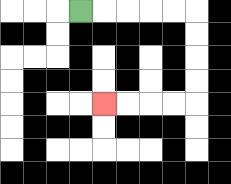{'start': '[3, 0]', 'end': '[4, 4]', 'path_directions': 'R,R,R,R,R,D,D,D,D,L,L,L,L', 'path_coordinates': '[[3, 0], [4, 0], [5, 0], [6, 0], [7, 0], [8, 0], [8, 1], [8, 2], [8, 3], [8, 4], [7, 4], [6, 4], [5, 4], [4, 4]]'}